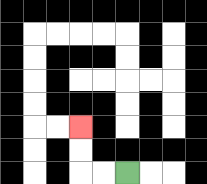{'start': '[5, 7]', 'end': '[3, 5]', 'path_directions': 'L,L,U,U', 'path_coordinates': '[[5, 7], [4, 7], [3, 7], [3, 6], [3, 5]]'}